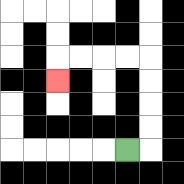{'start': '[5, 6]', 'end': '[2, 3]', 'path_directions': 'R,U,U,U,U,L,L,L,L,D', 'path_coordinates': '[[5, 6], [6, 6], [6, 5], [6, 4], [6, 3], [6, 2], [5, 2], [4, 2], [3, 2], [2, 2], [2, 3]]'}